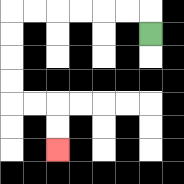{'start': '[6, 1]', 'end': '[2, 6]', 'path_directions': 'U,L,L,L,L,L,L,D,D,D,D,R,R,D,D', 'path_coordinates': '[[6, 1], [6, 0], [5, 0], [4, 0], [3, 0], [2, 0], [1, 0], [0, 0], [0, 1], [0, 2], [0, 3], [0, 4], [1, 4], [2, 4], [2, 5], [2, 6]]'}